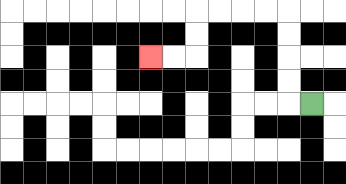{'start': '[13, 4]', 'end': '[6, 2]', 'path_directions': 'L,U,U,U,U,L,L,L,L,D,D,L,L', 'path_coordinates': '[[13, 4], [12, 4], [12, 3], [12, 2], [12, 1], [12, 0], [11, 0], [10, 0], [9, 0], [8, 0], [8, 1], [8, 2], [7, 2], [6, 2]]'}